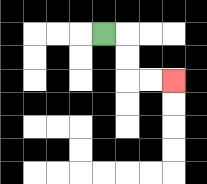{'start': '[4, 1]', 'end': '[7, 3]', 'path_directions': 'R,D,D,R,R', 'path_coordinates': '[[4, 1], [5, 1], [5, 2], [5, 3], [6, 3], [7, 3]]'}